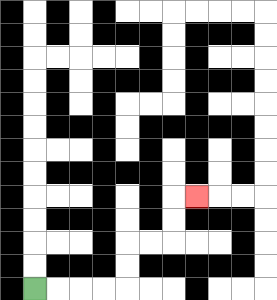{'start': '[1, 12]', 'end': '[8, 8]', 'path_directions': 'R,R,R,R,U,U,R,R,U,U,R', 'path_coordinates': '[[1, 12], [2, 12], [3, 12], [4, 12], [5, 12], [5, 11], [5, 10], [6, 10], [7, 10], [7, 9], [7, 8], [8, 8]]'}